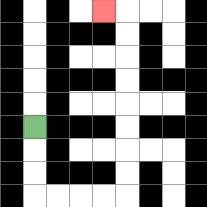{'start': '[1, 5]', 'end': '[4, 0]', 'path_directions': 'D,D,D,R,R,R,R,U,U,U,U,U,U,U,U,L', 'path_coordinates': '[[1, 5], [1, 6], [1, 7], [1, 8], [2, 8], [3, 8], [4, 8], [5, 8], [5, 7], [5, 6], [5, 5], [5, 4], [5, 3], [5, 2], [5, 1], [5, 0], [4, 0]]'}